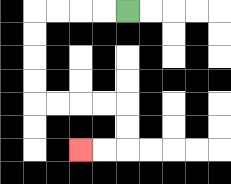{'start': '[5, 0]', 'end': '[3, 6]', 'path_directions': 'L,L,L,L,D,D,D,D,R,R,R,R,D,D,L,L', 'path_coordinates': '[[5, 0], [4, 0], [3, 0], [2, 0], [1, 0], [1, 1], [1, 2], [1, 3], [1, 4], [2, 4], [3, 4], [4, 4], [5, 4], [5, 5], [5, 6], [4, 6], [3, 6]]'}